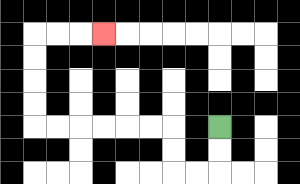{'start': '[9, 5]', 'end': '[4, 1]', 'path_directions': 'D,D,L,L,U,U,L,L,L,L,L,L,U,U,U,U,R,R,R', 'path_coordinates': '[[9, 5], [9, 6], [9, 7], [8, 7], [7, 7], [7, 6], [7, 5], [6, 5], [5, 5], [4, 5], [3, 5], [2, 5], [1, 5], [1, 4], [1, 3], [1, 2], [1, 1], [2, 1], [3, 1], [4, 1]]'}